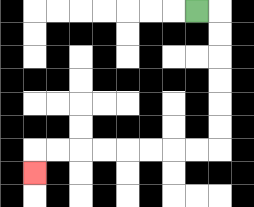{'start': '[8, 0]', 'end': '[1, 7]', 'path_directions': 'R,D,D,D,D,D,D,L,L,L,L,L,L,L,L,D', 'path_coordinates': '[[8, 0], [9, 0], [9, 1], [9, 2], [9, 3], [9, 4], [9, 5], [9, 6], [8, 6], [7, 6], [6, 6], [5, 6], [4, 6], [3, 6], [2, 6], [1, 6], [1, 7]]'}